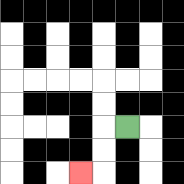{'start': '[5, 5]', 'end': '[3, 7]', 'path_directions': 'L,D,D,L', 'path_coordinates': '[[5, 5], [4, 5], [4, 6], [4, 7], [3, 7]]'}